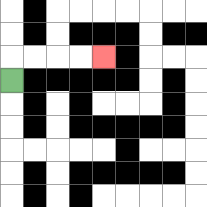{'start': '[0, 3]', 'end': '[4, 2]', 'path_directions': 'U,R,R,R,R', 'path_coordinates': '[[0, 3], [0, 2], [1, 2], [2, 2], [3, 2], [4, 2]]'}